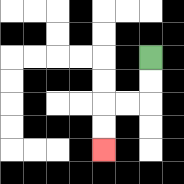{'start': '[6, 2]', 'end': '[4, 6]', 'path_directions': 'D,D,L,L,D,D', 'path_coordinates': '[[6, 2], [6, 3], [6, 4], [5, 4], [4, 4], [4, 5], [4, 6]]'}